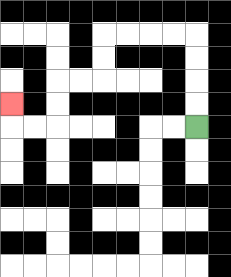{'start': '[8, 5]', 'end': '[0, 4]', 'path_directions': 'U,U,U,U,L,L,L,L,D,D,L,L,D,D,L,L,U', 'path_coordinates': '[[8, 5], [8, 4], [8, 3], [8, 2], [8, 1], [7, 1], [6, 1], [5, 1], [4, 1], [4, 2], [4, 3], [3, 3], [2, 3], [2, 4], [2, 5], [1, 5], [0, 5], [0, 4]]'}